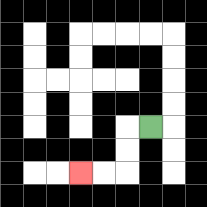{'start': '[6, 5]', 'end': '[3, 7]', 'path_directions': 'L,D,D,L,L', 'path_coordinates': '[[6, 5], [5, 5], [5, 6], [5, 7], [4, 7], [3, 7]]'}